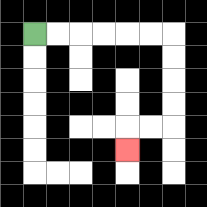{'start': '[1, 1]', 'end': '[5, 6]', 'path_directions': 'R,R,R,R,R,R,D,D,D,D,L,L,D', 'path_coordinates': '[[1, 1], [2, 1], [3, 1], [4, 1], [5, 1], [6, 1], [7, 1], [7, 2], [7, 3], [7, 4], [7, 5], [6, 5], [5, 5], [5, 6]]'}